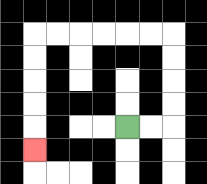{'start': '[5, 5]', 'end': '[1, 6]', 'path_directions': 'R,R,U,U,U,U,L,L,L,L,L,L,D,D,D,D,D', 'path_coordinates': '[[5, 5], [6, 5], [7, 5], [7, 4], [7, 3], [7, 2], [7, 1], [6, 1], [5, 1], [4, 1], [3, 1], [2, 1], [1, 1], [1, 2], [1, 3], [1, 4], [1, 5], [1, 6]]'}